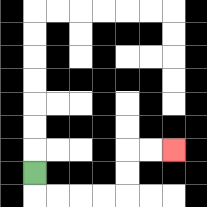{'start': '[1, 7]', 'end': '[7, 6]', 'path_directions': 'D,R,R,R,R,U,U,R,R', 'path_coordinates': '[[1, 7], [1, 8], [2, 8], [3, 8], [4, 8], [5, 8], [5, 7], [5, 6], [6, 6], [7, 6]]'}